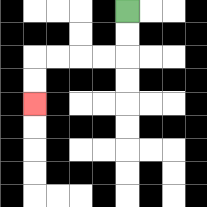{'start': '[5, 0]', 'end': '[1, 4]', 'path_directions': 'D,D,L,L,L,L,D,D', 'path_coordinates': '[[5, 0], [5, 1], [5, 2], [4, 2], [3, 2], [2, 2], [1, 2], [1, 3], [1, 4]]'}